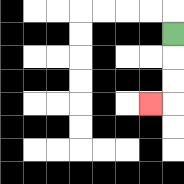{'start': '[7, 1]', 'end': '[6, 4]', 'path_directions': 'D,D,D,L', 'path_coordinates': '[[7, 1], [7, 2], [7, 3], [7, 4], [6, 4]]'}